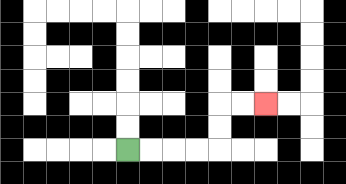{'start': '[5, 6]', 'end': '[11, 4]', 'path_directions': 'R,R,R,R,U,U,R,R', 'path_coordinates': '[[5, 6], [6, 6], [7, 6], [8, 6], [9, 6], [9, 5], [9, 4], [10, 4], [11, 4]]'}